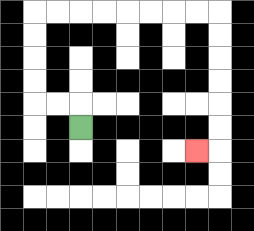{'start': '[3, 5]', 'end': '[8, 6]', 'path_directions': 'U,L,L,U,U,U,U,R,R,R,R,R,R,R,R,D,D,D,D,D,D,L', 'path_coordinates': '[[3, 5], [3, 4], [2, 4], [1, 4], [1, 3], [1, 2], [1, 1], [1, 0], [2, 0], [3, 0], [4, 0], [5, 0], [6, 0], [7, 0], [8, 0], [9, 0], [9, 1], [9, 2], [9, 3], [9, 4], [9, 5], [9, 6], [8, 6]]'}